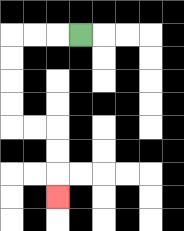{'start': '[3, 1]', 'end': '[2, 8]', 'path_directions': 'L,L,L,D,D,D,D,R,R,D,D,D', 'path_coordinates': '[[3, 1], [2, 1], [1, 1], [0, 1], [0, 2], [0, 3], [0, 4], [0, 5], [1, 5], [2, 5], [2, 6], [2, 7], [2, 8]]'}